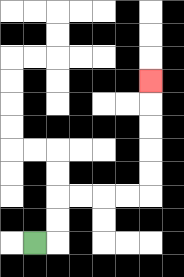{'start': '[1, 10]', 'end': '[6, 3]', 'path_directions': 'R,U,U,R,R,R,R,U,U,U,U,U', 'path_coordinates': '[[1, 10], [2, 10], [2, 9], [2, 8], [3, 8], [4, 8], [5, 8], [6, 8], [6, 7], [6, 6], [6, 5], [6, 4], [6, 3]]'}